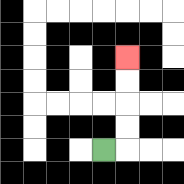{'start': '[4, 6]', 'end': '[5, 2]', 'path_directions': 'R,U,U,U,U', 'path_coordinates': '[[4, 6], [5, 6], [5, 5], [5, 4], [5, 3], [5, 2]]'}